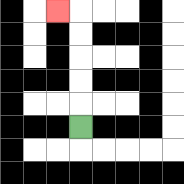{'start': '[3, 5]', 'end': '[2, 0]', 'path_directions': 'U,U,U,U,U,L', 'path_coordinates': '[[3, 5], [3, 4], [3, 3], [3, 2], [3, 1], [3, 0], [2, 0]]'}